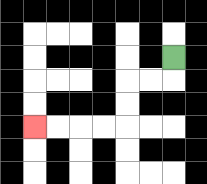{'start': '[7, 2]', 'end': '[1, 5]', 'path_directions': 'D,L,L,D,D,L,L,L,L', 'path_coordinates': '[[7, 2], [7, 3], [6, 3], [5, 3], [5, 4], [5, 5], [4, 5], [3, 5], [2, 5], [1, 5]]'}